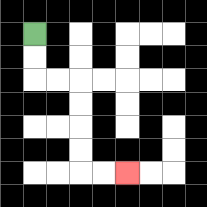{'start': '[1, 1]', 'end': '[5, 7]', 'path_directions': 'D,D,R,R,D,D,D,D,R,R', 'path_coordinates': '[[1, 1], [1, 2], [1, 3], [2, 3], [3, 3], [3, 4], [3, 5], [3, 6], [3, 7], [4, 7], [5, 7]]'}